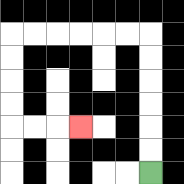{'start': '[6, 7]', 'end': '[3, 5]', 'path_directions': 'U,U,U,U,U,U,L,L,L,L,L,L,D,D,D,D,R,R,R', 'path_coordinates': '[[6, 7], [6, 6], [6, 5], [6, 4], [6, 3], [6, 2], [6, 1], [5, 1], [4, 1], [3, 1], [2, 1], [1, 1], [0, 1], [0, 2], [0, 3], [0, 4], [0, 5], [1, 5], [2, 5], [3, 5]]'}